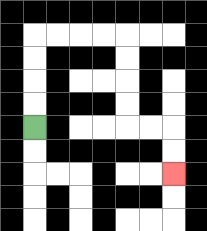{'start': '[1, 5]', 'end': '[7, 7]', 'path_directions': 'U,U,U,U,R,R,R,R,D,D,D,D,R,R,D,D', 'path_coordinates': '[[1, 5], [1, 4], [1, 3], [1, 2], [1, 1], [2, 1], [3, 1], [4, 1], [5, 1], [5, 2], [5, 3], [5, 4], [5, 5], [6, 5], [7, 5], [7, 6], [7, 7]]'}